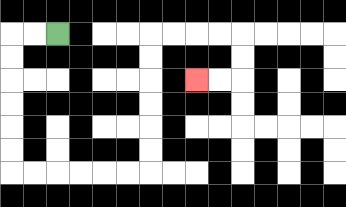{'start': '[2, 1]', 'end': '[8, 3]', 'path_directions': 'L,L,D,D,D,D,D,D,R,R,R,R,R,R,U,U,U,U,U,U,R,R,R,R,D,D,L,L', 'path_coordinates': '[[2, 1], [1, 1], [0, 1], [0, 2], [0, 3], [0, 4], [0, 5], [0, 6], [0, 7], [1, 7], [2, 7], [3, 7], [4, 7], [5, 7], [6, 7], [6, 6], [6, 5], [6, 4], [6, 3], [6, 2], [6, 1], [7, 1], [8, 1], [9, 1], [10, 1], [10, 2], [10, 3], [9, 3], [8, 3]]'}